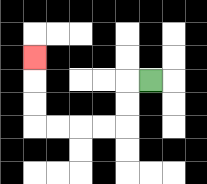{'start': '[6, 3]', 'end': '[1, 2]', 'path_directions': 'L,D,D,L,L,L,L,U,U,U', 'path_coordinates': '[[6, 3], [5, 3], [5, 4], [5, 5], [4, 5], [3, 5], [2, 5], [1, 5], [1, 4], [1, 3], [1, 2]]'}